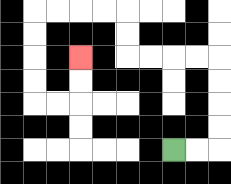{'start': '[7, 6]', 'end': '[3, 2]', 'path_directions': 'R,R,U,U,U,U,L,L,L,L,U,U,L,L,L,L,D,D,D,D,R,R,U,U', 'path_coordinates': '[[7, 6], [8, 6], [9, 6], [9, 5], [9, 4], [9, 3], [9, 2], [8, 2], [7, 2], [6, 2], [5, 2], [5, 1], [5, 0], [4, 0], [3, 0], [2, 0], [1, 0], [1, 1], [1, 2], [1, 3], [1, 4], [2, 4], [3, 4], [3, 3], [3, 2]]'}